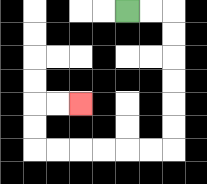{'start': '[5, 0]', 'end': '[3, 4]', 'path_directions': 'R,R,D,D,D,D,D,D,L,L,L,L,L,L,U,U,R,R', 'path_coordinates': '[[5, 0], [6, 0], [7, 0], [7, 1], [7, 2], [7, 3], [7, 4], [7, 5], [7, 6], [6, 6], [5, 6], [4, 6], [3, 6], [2, 6], [1, 6], [1, 5], [1, 4], [2, 4], [3, 4]]'}